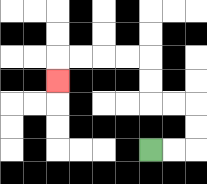{'start': '[6, 6]', 'end': '[2, 3]', 'path_directions': 'R,R,U,U,L,L,U,U,L,L,L,L,D', 'path_coordinates': '[[6, 6], [7, 6], [8, 6], [8, 5], [8, 4], [7, 4], [6, 4], [6, 3], [6, 2], [5, 2], [4, 2], [3, 2], [2, 2], [2, 3]]'}